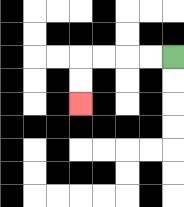{'start': '[7, 2]', 'end': '[3, 4]', 'path_directions': 'L,L,L,L,D,D', 'path_coordinates': '[[7, 2], [6, 2], [5, 2], [4, 2], [3, 2], [3, 3], [3, 4]]'}